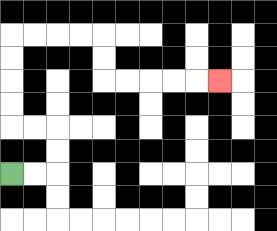{'start': '[0, 7]', 'end': '[9, 3]', 'path_directions': 'R,R,U,U,L,L,U,U,U,U,R,R,R,R,D,D,R,R,R,R,R', 'path_coordinates': '[[0, 7], [1, 7], [2, 7], [2, 6], [2, 5], [1, 5], [0, 5], [0, 4], [0, 3], [0, 2], [0, 1], [1, 1], [2, 1], [3, 1], [4, 1], [4, 2], [4, 3], [5, 3], [6, 3], [7, 3], [8, 3], [9, 3]]'}